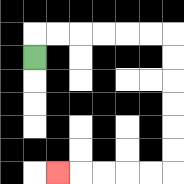{'start': '[1, 2]', 'end': '[2, 7]', 'path_directions': 'U,R,R,R,R,R,R,D,D,D,D,D,D,L,L,L,L,L', 'path_coordinates': '[[1, 2], [1, 1], [2, 1], [3, 1], [4, 1], [5, 1], [6, 1], [7, 1], [7, 2], [7, 3], [7, 4], [7, 5], [7, 6], [7, 7], [6, 7], [5, 7], [4, 7], [3, 7], [2, 7]]'}